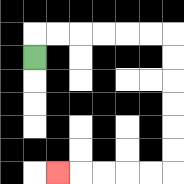{'start': '[1, 2]', 'end': '[2, 7]', 'path_directions': 'U,R,R,R,R,R,R,D,D,D,D,D,D,L,L,L,L,L', 'path_coordinates': '[[1, 2], [1, 1], [2, 1], [3, 1], [4, 1], [5, 1], [6, 1], [7, 1], [7, 2], [7, 3], [7, 4], [7, 5], [7, 6], [7, 7], [6, 7], [5, 7], [4, 7], [3, 7], [2, 7]]'}